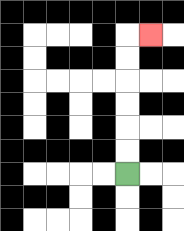{'start': '[5, 7]', 'end': '[6, 1]', 'path_directions': 'U,U,U,U,U,U,R', 'path_coordinates': '[[5, 7], [5, 6], [5, 5], [5, 4], [5, 3], [5, 2], [5, 1], [6, 1]]'}